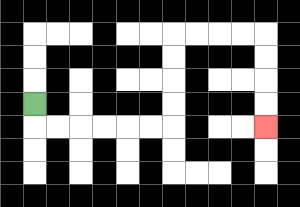{'start': '[1, 4]', 'end': '[11, 5]', 'path_directions': 'D,R,R,R,R,R,R,U,U,U,U,R,R,R,R,D,D,D,D', 'path_coordinates': '[[1, 4], [1, 5], [2, 5], [3, 5], [4, 5], [5, 5], [6, 5], [7, 5], [7, 4], [7, 3], [7, 2], [7, 1], [8, 1], [9, 1], [10, 1], [11, 1], [11, 2], [11, 3], [11, 4], [11, 5]]'}